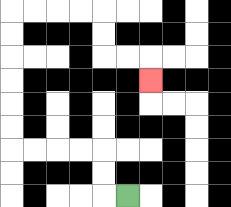{'start': '[5, 8]', 'end': '[6, 3]', 'path_directions': 'L,U,U,L,L,L,L,U,U,U,U,U,U,R,R,R,R,D,D,R,R,D', 'path_coordinates': '[[5, 8], [4, 8], [4, 7], [4, 6], [3, 6], [2, 6], [1, 6], [0, 6], [0, 5], [0, 4], [0, 3], [0, 2], [0, 1], [0, 0], [1, 0], [2, 0], [3, 0], [4, 0], [4, 1], [4, 2], [5, 2], [6, 2], [6, 3]]'}